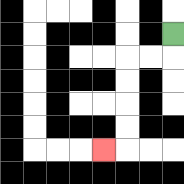{'start': '[7, 1]', 'end': '[4, 6]', 'path_directions': 'D,L,L,D,D,D,D,L', 'path_coordinates': '[[7, 1], [7, 2], [6, 2], [5, 2], [5, 3], [5, 4], [5, 5], [5, 6], [4, 6]]'}